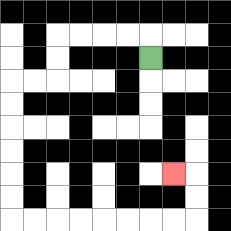{'start': '[6, 2]', 'end': '[7, 7]', 'path_directions': 'U,L,L,L,L,D,D,L,L,D,D,D,D,D,D,R,R,R,R,R,R,R,R,U,U,L', 'path_coordinates': '[[6, 2], [6, 1], [5, 1], [4, 1], [3, 1], [2, 1], [2, 2], [2, 3], [1, 3], [0, 3], [0, 4], [0, 5], [0, 6], [0, 7], [0, 8], [0, 9], [1, 9], [2, 9], [3, 9], [4, 9], [5, 9], [6, 9], [7, 9], [8, 9], [8, 8], [8, 7], [7, 7]]'}